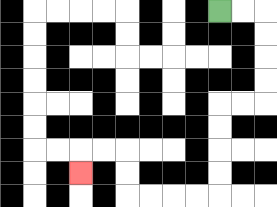{'start': '[9, 0]', 'end': '[3, 7]', 'path_directions': 'R,R,D,D,D,D,L,L,D,D,D,D,L,L,L,L,U,U,L,L,D', 'path_coordinates': '[[9, 0], [10, 0], [11, 0], [11, 1], [11, 2], [11, 3], [11, 4], [10, 4], [9, 4], [9, 5], [9, 6], [9, 7], [9, 8], [8, 8], [7, 8], [6, 8], [5, 8], [5, 7], [5, 6], [4, 6], [3, 6], [3, 7]]'}